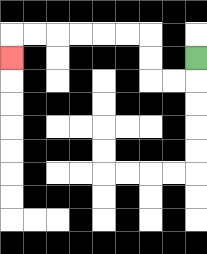{'start': '[8, 2]', 'end': '[0, 2]', 'path_directions': 'D,L,L,U,U,L,L,L,L,L,L,D', 'path_coordinates': '[[8, 2], [8, 3], [7, 3], [6, 3], [6, 2], [6, 1], [5, 1], [4, 1], [3, 1], [2, 1], [1, 1], [0, 1], [0, 2]]'}